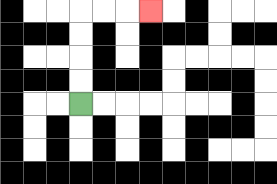{'start': '[3, 4]', 'end': '[6, 0]', 'path_directions': 'U,U,U,U,R,R,R', 'path_coordinates': '[[3, 4], [3, 3], [3, 2], [3, 1], [3, 0], [4, 0], [5, 0], [6, 0]]'}